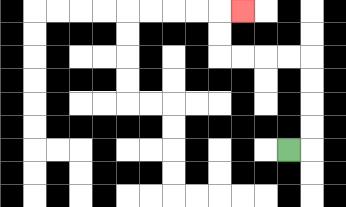{'start': '[12, 6]', 'end': '[10, 0]', 'path_directions': 'R,U,U,U,U,L,L,L,L,U,U,R', 'path_coordinates': '[[12, 6], [13, 6], [13, 5], [13, 4], [13, 3], [13, 2], [12, 2], [11, 2], [10, 2], [9, 2], [9, 1], [9, 0], [10, 0]]'}